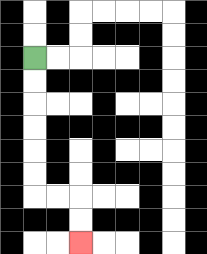{'start': '[1, 2]', 'end': '[3, 10]', 'path_directions': 'D,D,D,D,D,D,R,R,D,D', 'path_coordinates': '[[1, 2], [1, 3], [1, 4], [1, 5], [1, 6], [1, 7], [1, 8], [2, 8], [3, 8], [3, 9], [3, 10]]'}